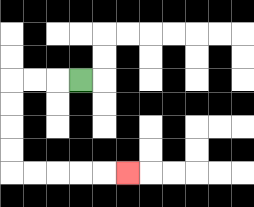{'start': '[3, 3]', 'end': '[5, 7]', 'path_directions': 'L,L,L,D,D,D,D,R,R,R,R,R', 'path_coordinates': '[[3, 3], [2, 3], [1, 3], [0, 3], [0, 4], [0, 5], [0, 6], [0, 7], [1, 7], [2, 7], [3, 7], [4, 7], [5, 7]]'}